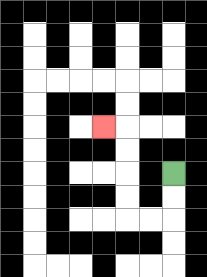{'start': '[7, 7]', 'end': '[4, 5]', 'path_directions': 'D,D,L,L,U,U,U,U,L', 'path_coordinates': '[[7, 7], [7, 8], [7, 9], [6, 9], [5, 9], [5, 8], [5, 7], [5, 6], [5, 5], [4, 5]]'}